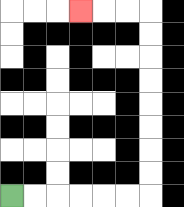{'start': '[0, 8]', 'end': '[3, 0]', 'path_directions': 'R,R,R,R,R,R,U,U,U,U,U,U,U,U,L,L,L', 'path_coordinates': '[[0, 8], [1, 8], [2, 8], [3, 8], [4, 8], [5, 8], [6, 8], [6, 7], [6, 6], [6, 5], [6, 4], [6, 3], [6, 2], [6, 1], [6, 0], [5, 0], [4, 0], [3, 0]]'}